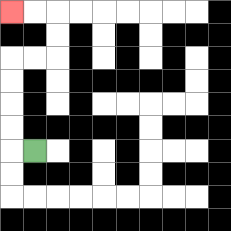{'start': '[1, 6]', 'end': '[0, 0]', 'path_directions': 'L,U,U,U,U,R,R,U,U,L,L', 'path_coordinates': '[[1, 6], [0, 6], [0, 5], [0, 4], [0, 3], [0, 2], [1, 2], [2, 2], [2, 1], [2, 0], [1, 0], [0, 0]]'}